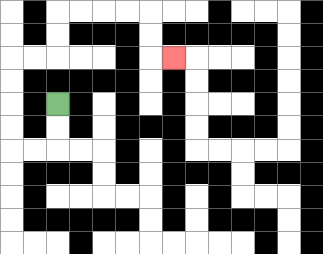{'start': '[2, 4]', 'end': '[7, 2]', 'path_directions': 'D,D,L,L,U,U,U,U,R,R,U,U,R,R,R,R,D,D,R', 'path_coordinates': '[[2, 4], [2, 5], [2, 6], [1, 6], [0, 6], [0, 5], [0, 4], [0, 3], [0, 2], [1, 2], [2, 2], [2, 1], [2, 0], [3, 0], [4, 0], [5, 0], [6, 0], [6, 1], [6, 2], [7, 2]]'}